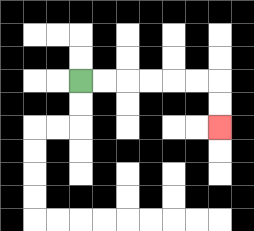{'start': '[3, 3]', 'end': '[9, 5]', 'path_directions': 'R,R,R,R,R,R,D,D', 'path_coordinates': '[[3, 3], [4, 3], [5, 3], [6, 3], [7, 3], [8, 3], [9, 3], [9, 4], [9, 5]]'}